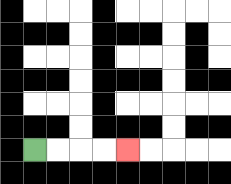{'start': '[1, 6]', 'end': '[5, 6]', 'path_directions': 'R,R,R,R', 'path_coordinates': '[[1, 6], [2, 6], [3, 6], [4, 6], [5, 6]]'}